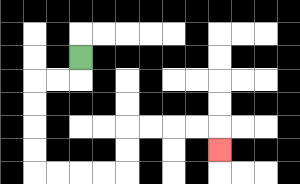{'start': '[3, 2]', 'end': '[9, 6]', 'path_directions': 'D,L,L,D,D,D,D,R,R,R,R,U,U,R,R,R,R,D', 'path_coordinates': '[[3, 2], [3, 3], [2, 3], [1, 3], [1, 4], [1, 5], [1, 6], [1, 7], [2, 7], [3, 7], [4, 7], [5, 7], [5, 6], [5, 5], [6, 5], [7, 5], [8, 5], [9, 5], [9, 6]]'}